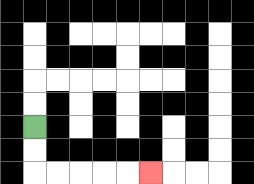{'start': '[1, 5]', 'end': '[6, 7]', 'path_directions': 'D,D,R,R,R,R,R', 'path_coordinates': '[[1, 5], [1, 6], [1, 7], [2, 7], [3, 7], [4, 7], [5, 7], [6, 7]]'}